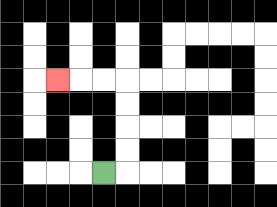{'start': '[4, 7]', 'end': '[2, 3]', 'path_directions': 'R,U,U,U,U,L,L,L', 'path_coordinates': '[[4, 7], [5, 7], [5, 6], [5, 5], [5, 4], [5, 3], [4, 3], [3, 3], [2, 3]]'}